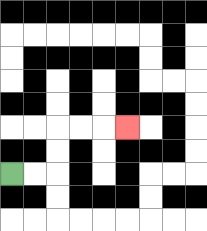{'start': '[0, 7]', 'end': '[5, 5]', 'path_directions': 'R,R,U,U,R,R,R', 'path_coordinates': '[[0, 7], [1, 7], [2, 7], [2, 6], [2, 5], [3, 5], [4, 5], [5, 5]]'}